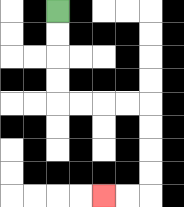{'start': '[2, 0]', 'end': '[4, 8]', 'path_directions': 'D,D,D,D,R,R,R,R,D,D,D,D,L,L', 'path_coordinates': '[[2, 0], [2, 1], [2, 2], [2, 3], [2, 4], [3, 4], [4, 4], [5, 4], [6, 4], [6, 5], [6, 6], [6, 7], [6, 8], [5, 8], [4, 8]]'}